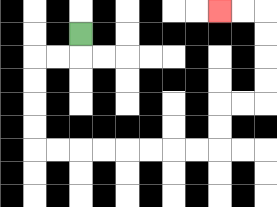{'start': '[3, 1]', 'end': '[9, 0]', 'path_directions': 'D,L,L,D,D,D,D,R,R,R,R,R,R,R,R,U,U,R,R,U,U,U,U,L,L', 'path_coordinates': '[[3, 1], [3, 2], [2, 2], [1, 2], [1, 3], [1, 4], [1, 5], [1, 6], [2, 6], [3, 6], [4, 6], [5, 6], [6, 6], [7, 6], [8, 6], [9, 6], [9, 5], [9, 4], [10, 4], [11, 4], [11, 3], [11, 2], [11, 1], [11, 0], [10, 0], [9, 0]]'}